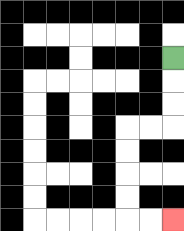{'start': '[7, 2]', 'end': '[7, 9]', 'path_directions': 'D,D,D,L,L,D,D,D,D,R,R', 'path_coordinates': '[[7, 2], [7, 3], [7, 4], [7, 5], [6, 5], [5, 5], [5, 6], [5, 7], [5, 8], [5, 9], [6, 9], [7, 9]]'}